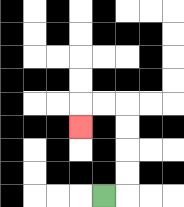{'start': '[4, 8]', 'end': '[3, 5]', 'path_directions': 'R,U,U,U,U,L,L,D', 'path_coordinates': '[[4, 8], [5, 8], [5, 7], [5, 6], [5, 5], [5, 4], [4, 4], [3, 4], [3, 5]]'}